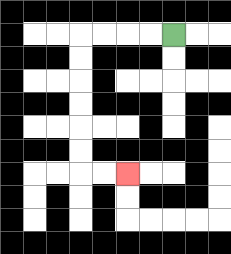{'start': '[7, 1]', 'end': '[5, 7]', 'path_directions': 'L,L,L,L,D,D,D,D,D,D,R,R', 'path_coordinates': '[[7, 1], [6, 1], [5, 1], [4, 1], [3, 1], [3, 2], [3, 3], [3, 4], [3, 5], [3, 6], [3, 7], [4, 7], [5, 7]]'}